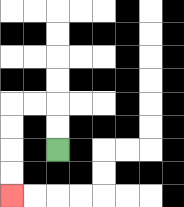{'start': '[2, 6]', 'end': '[0, 8]', 'path_directions': 'U,U,L,L,D,D,D,D', 'path_coordinates': '[[2, 6], [2, 5], [2, 4], [1, 4], [0, 4], [0, 5], [0, 6], [0, 7], [0, 8]]'}